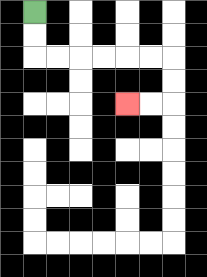{'start': '[1, 0]', 'end': '[5, 4]', 'path_directions': 'D,D,R,R,R,R,R,R,D,D,L,L', 'path_coordinates': '[[1, 0], [1, 1], [1, 2], [2, 2], [3, 2], [4, 2], [5, 2], [6, 2], [7, 2], [7, 3], [7, 4], [6, 4], [5, 4]]'}